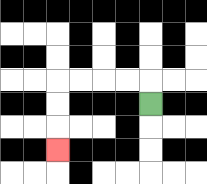{'start': '[6, 4]', 'end': '[2, 6]', 'path_directions': 'U,L,L,L,L,D,D,D', 'path_coordinates': '[[6, 4], [6, 3], [5, 3], [4, 3], [3, 3], [2, 3], [2, 4], [2, 5], [2, 6]]'}